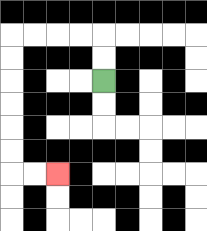{'start': '[4, 3]', 'end': '[2, 7]', 'path_directions': 'U,U,L,L,L,L,D,D,D,D,D,D,R,R', 'path_coordinates': '[[4, 3], [4, 2], [4, 1], [3, 1], [2, 1], [1, 1], [0, 1], [0, 2], [0, 3], [0, 4], [0, 5], [0, 6], [0, 7], [1, 7], [2, 7]]'}